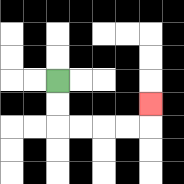{'start': '[2, 3]', 'end': '[6, 4]', 'path_directions': 'D,D,R,R,R,R,U', 'path_coordinates': '[[2, 3], [2, 4], [2, 5], [3, 5], [4, 5], [5, 5], [6, 5], [6, 4]]'}